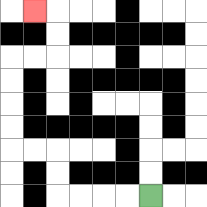{'start': '[6, 8]', 'end': '[1, 0]', 'path_directions': 'L,L,L,L,U,U,L,L,U,U,U,U,R,R,U,U,L', 'path_coordinates': '[[6, 8], [5, 8], [4, 8], [3, 8], [2, 8], [2, 7], [2, 6], [1, 6], [0, 6], [0, 5], [0, 4], [0, 3], [0, 2], [1, 2], [2, 2], [2, 1], [2, 0], [1, 0]]'}